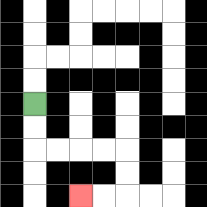{'start': '[1, 4]', 'end': '[3, 8]', 'path_directions': 'D,D,R,R,R,R,D,D,L,L', 'path_coordinates': '[[1, 4], [1, 5], [1, 6], [2, 6], [3, 6], [4, 6], [5, 6], [5, 7], [5, 8], [4, 8], [3, 8]]'}